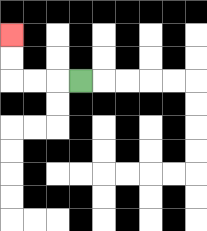{'start': '[3, 3]', 'end': '[0, 1]', 'path_directions': 'L,L,L,U,U', 'path_coordinates': '[[3, 3], [2, 3], [1, 3], [0, 3], [0, 2], [0, 1]]'}